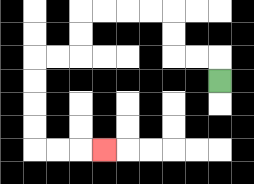{'start': '[9, 3]', 'end': '[4, 6]', 'path_directions': 'U,L,L,U,U,L,L,L,L,D,D,L,L,D,D,D,D,R,R,R', 'path_coordinates': '[[9, 3], [9, 2], [8, 2], [7, 2], [7, 1], [7, 0], [6, 0], [5, 0], [4, 0], [3, 0], [3, 1], [3, 2], [2, 2], [1, 2], [1, 3], [1, 4], [1, 5], [1, 6], [2, 6], [3, 6], [4, 6]]'}